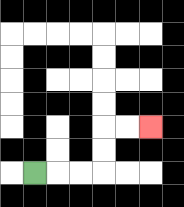{'start': '[1, 7]', 'end': '[6, 5]', 'path_directions': 'R,R,R,U,U,R,R', 'path_coordinates': '[[1, 7], [2, 7], [3, 7], [4, 7], [4, 6], [4, 5], [5, 5], [6, 5]]'}